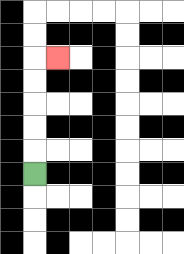{'start': '[1, 7]', 'end': '[2, 2]', 'path_directions': 'U,U,U,U,U,R', 'path_coordinates': '[[1, 7], [1, 6], [1, 5], [1, 4], [1, 3], [1, 2], [2, 2]]'}